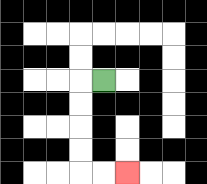{'start': '[4, 3]', 'end': '[5, 7]', 'path_directions': 'L,D,D,D,D,R,R', 'path_coordinates': '[[4, 3], [3, 3], [3, 4], [3, 5], [3, 6], [3, 7], [4, 7], [5, 7]]'}